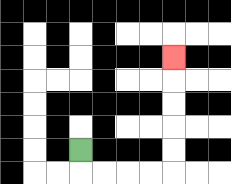{'start': '[3, 6]', 'end': '[7, 2]', 'path_directions': 'D,R,R,R,R,U,U,U,U,U', 'path_coordinates': '[[3, 6], [3, 7], [4, 7], [5, 7], [6, 7], [7, 7], [7, 6], [7, 5], [7, 4], [7, 3], [7, 2]]'}